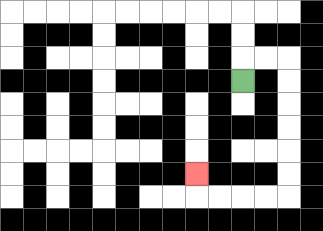{'start': '[10, 3]', 'end': '[8, 7]', 'path_directions': 'U,R,R,D,D,D,D,D,D,L,L,L,L,U', 'path_coordinates': '[[10, 3], [10, 2], [11, 2], [12, 2], [12, 3], [12, 4], [12, 5], [12, 6], [12, 7], [12, 8], [11, 8], [10, 8], [9, 8], [8, 8], [8, 7]]'}